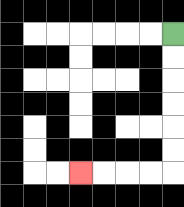{'start': '[7, 1]', 'end': '[3, 7]', 'path_directions': 'D,D,D,D,D,D,L,L,L,L', 'path_coordinates': '[[7, 1], [7, 2], [7, 3], [7, 4], [7, 5], [7, 6], [7, 7], [6, 7], [5, 7], [4, 7], [3, 7]]'}